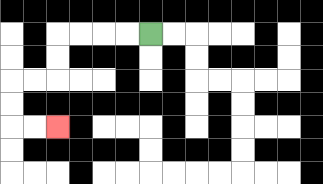{'start': '[6, 1]', 'end': '[2, 5]', 'path_directions': 'L,L,L,L,D,D,L,L,D,D,R,R', 'path_coordinates': '[[6, 1], [5, 1], [4, 1], [3, 1], [2, 1], [2, 2], [2, 3], [1, 3], [0, 3], [0, 4], [0, 5], [1, 5], [2, 5]]'}